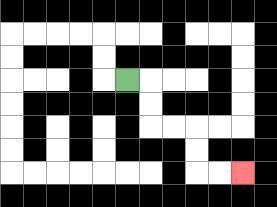{'start': '[5, 3]', 'end': '[10, 7]', 'path_directions': 'R,D,D,R,R,D,D,R,R', 'path_coordinates': '[[5, 3], [6, 3], [6, 4], [6, 5], [7, 5], [8, 5], [8, 6], [8, 7], [9, 7], [10, 7]]'}